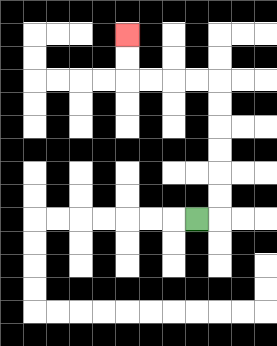{'start': '[8, 9]', 'end': '[5, 1]', 'path_directions': 'R,U,U,U,U,U,U,L,L,L,L,U,U', 'path_coordinates': '[[8, 9], [9, 9], [9, 8], [9, 7], [9, 6], [9, 5], [9, 4], [9, 3], [8, 3], [7, 3], [6, 3], [5, 3], [5, 2], [5, 1]]'}